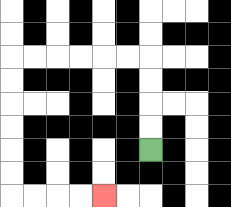{'start': '[6, 6]', 'end': '[4, 8]', 'path_directions': 'U,U,U,U,L,L,L,L,L,L,D,D,D,D,D,D,R,R,R,R', 'path_coordinates': '[[6, 6], [6, 5], [6, 4], [6, 3], [6, 2], [5, 2], [4, 2], [3, 2], [2, 2], [1, 2], [0, 2], [0, 3], [0, 4], [0, 5], [0, 6], [0, 7], [0, 8], [1, 8], [2, 8], [3, 8], [4, 8]]'}